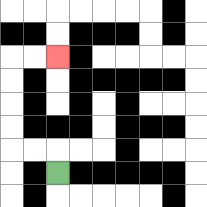{'start': '[2, 7]', 'end': '[2, 2]', 'path_directions': 'U,L,L,U,U,U,U,R,R', 'path_coordinates': '[[2, 7], [2, 6], [1, 6], [0, 6], [0, 5], [0, 4], [0, 3], [0, 2], [1, 2], [2, 2]]'}